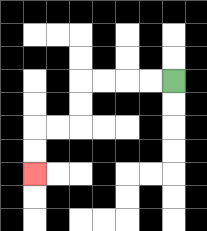{'start': '[7, 3]', 'end': '[1, 7]', 'path_directions': 'L,L,L,L,D,D,L,L,D,D', 'path_coordinates': '[[7, 3], [6, 3], [5, 3], [4, 3], [3, 3], [3, 4], [3, 5], [2, 5], [1, 5], [1, 6], [1, 7]]'}